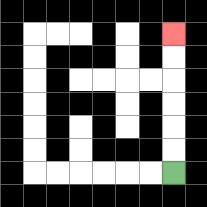{'start': '[7, 7]', 'end': '[7, 1]', 'path_directions': 'U,U,U,U,U,U', 'path_coordinates': '[[7, 7], [7, 6], [7, 5], [7, 4], [7, 3], [7, 2], [7, 1]]'}